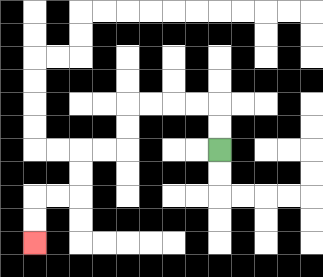{'start': '[9, 6]', 'end': '[1, 10]', 'path_directions': 'U,U,L,L,L,L,D,D,L,L,D,D,L,L,D,D', 'path_coordinates': '[[9, 6], [9, 5], [9, 4], [8, 4], [7, 4], [6, 4], [5, 4], [5, 5], [5, 6], [4, 6], [3, 6], [3, 7], [3, 8], [2, 8], [1, 8], [1, 9], [1, 10]]'}